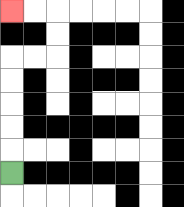{'start': '[0, 7]', 'end': '[0, 0]', 'path_directions': 'U,U,U,U,U,R,R,U,U,L,L', 'path_coordinates': '[[0, 7], [0, 6], [0, 5], [0, 4], [0, 3], [0, 2], [1, 2], [2, 2], [2, 1], [2, 0], [1, 0], [0, 0]]'}